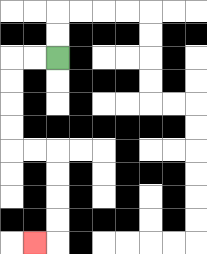{'start': '[2, 2]', 'end': '[1, 10]', 'path_directions': 'L,L,D,D,D,D,R,R,D,D,D,D,L', 'path_coordinates': '[[2, 2], [1, 2], [0, 2], [0, 3], [0, 4], [0, 5], [0, 6], [1, 6], [2, 6], [2, 7], [2, 8], [2, 9], [2, 10], [1, 10]]'}